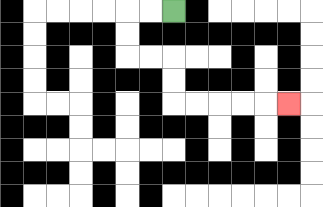{'start': '[7, 0]', 'end': '[12, 4]', 'path_directions': 'L,L,D,D,R,R,D,D,R,R,R,R,R', 'path_coordinates': '[[7, 0], [6, 0], [5, 0], [5, 1], [5, 2], [6, 2], [7, 2], [7, 3], [7, 4], [8, 4], [9, 4], [10, 4], [11, 4], [12, 4]]'}